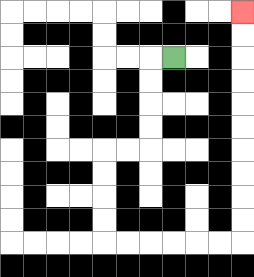{'start': '[7, 2]', 'end': '[10, 0]', 'path_directions': 'L,D,D,D,D,L,L,D,D,D,D,R,R,R,R,R,R,U,U,U,U,U,U,U,U,U,U', 'path_coordinates': '[[7, 2], [6, 2], [6, 3], [6, 4], [6, 5], [6, 6], [5, 6], [4, 6], [4, 7], [4, 8], [4, 9], [4, 10], [5, 10], [6, 10], [7, 10], [8, 10], [9, 10], [10, 10], [10, 9], [10, 8], [10, 7], [10, 6], [10, 5], [10, 4], [10, 3], [10, 2], [10, 1], [10, 0]]'}